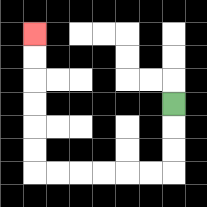{'start': '[7, 4]', 'end': '[1, 1]', 'path_directions': 'D,D,D,L,L,L,L,L,L,U,U,U,U,U,U', 'path_coordinates': '[[7, 4], [7, 5], [7, 6], [7, 7], [6, 7], [5, 7], [4, 7], [3, 7], [2, 7], [1, 7], [1, 6], [1, 5], [1, 4], [1, 3], [1, 2], [1, 1]]'}